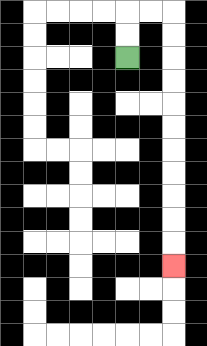{'start': '[5, 2]', 'end': '[7, 11]', 'path_directions': 'U,U,R,R,D,D,D,D,D,D,D,D,D,D,D', 'path_coordinates': '[[5, 2], [5, 1], [5, 0], [6, 0], [7, 0], [7, 1], [7, 2], [7, 3], [7, 4], [7, 5], [7, 6], [7, 7], [7, 8], [7, 9], [7, 10], [7, 11]]'}